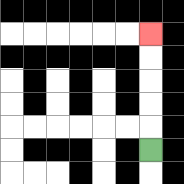{'start': '[6, 6]', 'end': '[6, 1]', 'path_directions': 'U,U,U,U,U', 'path_coordinates': '[[6, 6], [6, 5], [6, 4], [6, 3], [6, 2], [6, 1]]'}